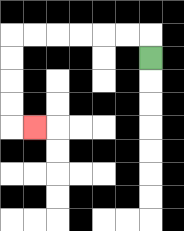{'start': '[6, 2]', 'end': '[1, 5]', 'path_directions': 'U,L,L,L,L,L,L,D,D,D,D,R', 'path_coordinates': '[[6, 2], [6, 1], [5, 1], [4, 1], [3, 1], [2, 1], [1, 1], [0, 1], [0, 2], [0, 3], [0, 4], [0, 5], [1, 5]]'}